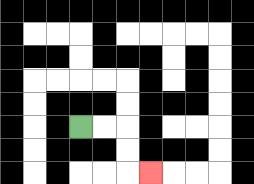{'start': '[3, 5]', 'end': '[6, 7]', 'path_directions': 'R,R,D,D,R', 'path_coordinates': '[[3, 5], [4, 5], [5, 5], [5, 6], [5, 7], [6, 7]]'}